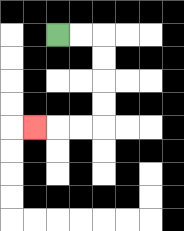{'start': '[2, 1]', 'end': '[1, 5]', 'path_directions': 'R,R,D,D,D,D,L,L,L', 'path_coordinates': '[[2, 1], [3, 1], [4, 1], [4, 2], [4, 3], [4, 4], [4, 5], [3, 5], [2, 5], [1, 5]]'}